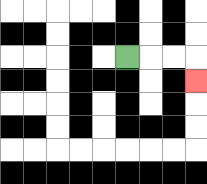{'start': '[5, 2]', 'end': '[8, 3]', 'path_directions': 'R,R,R,D', 'path_coordinates': '[[5, 2], [6, 2], [7, 2], [8, 2], [8, 3]]'}